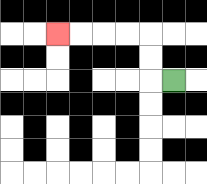{'start': '[7, 3]', 'end': '[2, 1]', 'path_directions': 'L,U,U,L,L,L,L', 'path_coordinates': '[[7, 3], [6, 3], [6, 2], [6, 1], [5, 1], [4, 1], [3, 1], [2, 1]]'}